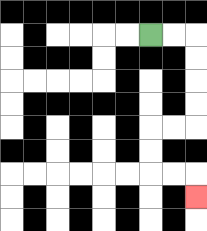{'start': '[6, 1]', 'end': '[8, 8]', 'path_directions': 'R,R,D,D,D,D,L,L,D,D,R,R,D', 'path_coordinates': '[[6, 1], [7, 1], [8, 1], [8, 2], [8, 3], [8, 4], [8, 5], [7, 5], [6, 5], [6, 6], [6, 7], [7, 7], [8, 7], [8, 8]]'}